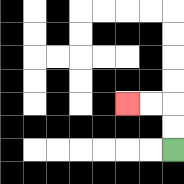{'start': '[7, 6]', 'end': '[5, 4]', 'path_directions': 'U,U,L,L', 'path_coordinates': '[[7, 6], [7, 5], [7, 4], [6, 4], [5, 4]]'}